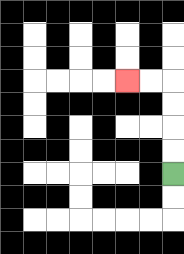{'start': '[7, 7]', 'end': '[5, 3]', 'path_directions': 'U,U,U,U,L,L', 'path_coordinates': '[[7, 7], [7, 6], [7, 5], [7, 4], [7, 3], [6, 3], [5, 3]]'}